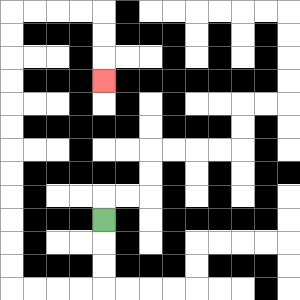{'start': '[4, 9]', 'end': '[4, 3]', 'path_directions': 'D,D,D,L,L,L,L,U,U,U,U,U,U,U,U,U,U,U,U,R,R,R,R,D,D,D', 'path_coordinates': '[[4, 9], [4, 10], [4, 11], [4, 12], [3, 12], [2, 12], [1, 12], [0, 12], [0, 11], [0, 10], [0, 9], [0, 8], [0, 7], [0, 6], [0, 5], [0, 4], [0, 3], [0, 2], [0, 1], [0, 0], [1, 0], [2, 0], [3, 0], [4, 0], [4, 1], [4, 2], [4, 3]]'}